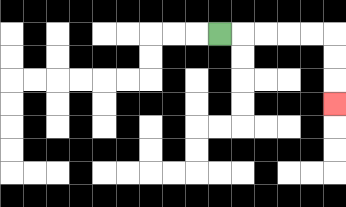{'start': '[9, 1]', 'end': '[14, 4]', 'path_directions': 'R,R,R,R,R,D,D,D', 'path_coordinates': '[[9, 1], [10, 1], [11, 1], [12, 1], [13, 1], [14, 1], [14, 2], [14, 3], [14, 4]]'}